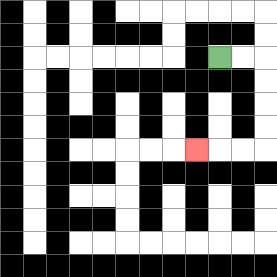{'start': '[9, 2]', 'end': '[8, 6]', 'path_directions': 'R,R,D,D,D,D,L,L,L', 'path_coordinates': '[[9, 2], [10, 2], [11, 2], [11, 3], [11, 4], [11, 5], [11, 6], [10, 6], [9, 6], [8, 6]]'}